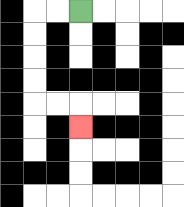{'start': '[3, 0]', 'end': '[3, 5]', 'path_directions': 'L,L,D,D,D,D,R,R,D', 'path_coordinates': '[[3, 0], [2, 0], [1, 0], [1, 1], [1, 2], [1, 3], [1, 4], [2, 4], [3, 4], [3, 5]]'}